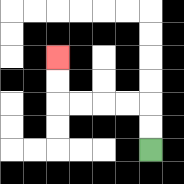{'start': '[6, 6]', 'end': '[2, 2]', 'path_directions': 'U,U,L,L,L,L,U,U', 'path_coordinates': '[[6, 6], [6, 5], [6, 4], [5, 4], [4, 4], [3, 4], [2, 4], [2, 3], [2, 2]]'}